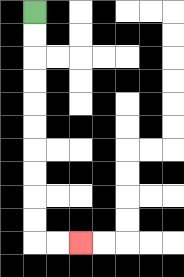{'start': '[1, 0]', 'end': '[3, 10]', 'path_directions': 'D,D,D,D,D,D,D,D,D,D,R,R', 'path_coordinates': '[[1, 0], [1, 1], [1, 2], [1, 3], [1, 4], [1, 5], [1, 6], [1, 7], [1, 8], [1, 9], [1, 10], [2, 10], [3, 10]]'}